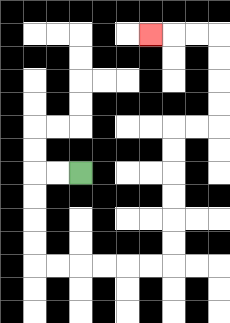{'start': '[3, 7]', 'end': '[6, 1]', 'path_directions': 'L,L,D,D,D,D,R,R,R,R,R,R,U,U,U,U,U,U,R,R,U,U,U,U,L,L,L', 'path_coordinates': '[[3, 7], [2, 7], [1, 7], [1, 8], [1, 9], [1, 10], [1, 11], [2, 11], [3, 11], [4, 11], [5, 11], [6, 11], [7, 11], [7, 10], [7, 9], [7, 8], [7, 7], [7, 6], [7, 5], [8, 5], [9, 5], [9, 4], [9, 3], [9, 2], [9, 1], [8, 1], [7, 1], [6, 1]]'}